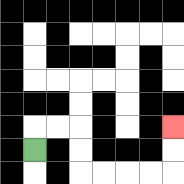{'start': '[1, 6]', 'end': '[7, 5]', 'path_directions': 'U,R,R,D,D,R,R,R,R,U,U', 'path_coordinates': '[[1, 6], [1, 5], [2, 5], [3, 5], [3, 6], [3, 7], [4, 7], [5, 7], [6, 7], [7, 7], [7, 6], [7, 5]]'}